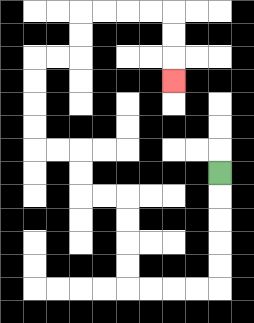{'start': '[9, 7]', 'end': '[7, 3]', 'path_directions': 'D,D,D,D,D,L,L,L,L,U,U,U,U,L,L,U,U,L,L,U,U,U,U,R,R,U,U,R,R,R,R,D,D,D', 'path_coordinates': '[[9, 7], [9, 8], [9, 9], [9, 10], [9, 11], [9, 12], [8, 12], [7, 12], [6, 12], [5, 12], [5, 11], [5, 10], [5, 9], [5, 8], [4, 8], [3, 8], [3, 7], [3, 6], [2, 6], [1, 6], [1, 5], [1, 4], [1, 3], [1, 2], [2, 2], [3, 2], [3, 1], [3, 0], [4, 0], [5, 0], [6, 0], [7, 0], [7, 1], [7, 2], [7, 3]]'}